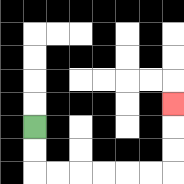{'start': '[1, 5]', 'end': '[7, 4]', 'path_directions': 'D,D,R,R,R,R,R,R,U,U,U', 'path_coordinates': '[[1, 5], [1, 6], [1, 7], [2, 7], [3, 7], [4, 7], [5, 7], [6, 7], [7, 7], [7, 6], [7, 5], [7, 4]]'}